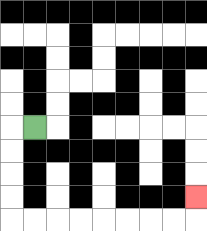{'start': '[1, 5]', 'end': '[8, 8]', 'path_directions': 'L,D,D,D,D,R,R,R,R,R,R,R,R,U', 'path_coordinates': '[[1, 5], [0, 5], [0, 6], [0, 7], [0, 8], [0, 9], [1, 9], [2, 9], [3, 9], [4, 9], [5, 9], [6, 9], [7, 9], [8, 9], [8, 8]]'}